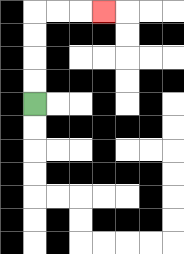{'start': '[1, 4]', 'end': '[4, 0]', 'path_directions': 'U,U,U,U,R,R,R', 'path_coordinates': '[[1, 4], [1, 3], [1, 2], [1, 1], [1, 0], [2, 0], [3, 0], [4, 0]]'}